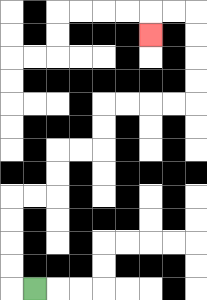{'start': '[1, 12]', 'end': '[6, 1]', 'path_directions': 'L,U,U,U,U,R,R,U,U,R,R,U,U,R,R,R,R,U,U,U,U,L,L,D', 'path_coordinates': '[[1, 12], [0, 12], [0, 11], [0, 10], [0, 9], [0, 8], [1, 8], [2, 8], [2, 7], [2, 6], [3, 6], [4, 6], [4, 5], [4, 4], [5, 4], [6, 4], [7, 4], [8, 4], [8, 3], [8, 2], [8, 1], [8, 0], [7, 0], [6, 0], [6, 1]]'}